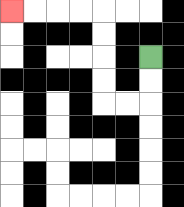{'start': '[6, 2]', 'end': '[0, 0]', 'path_directions': 'D,D,L,L,U,U,U,U,L,L,L,L', 'path_coordinates': '[[6, 2], [6, 3], [6, 4], [5, 4], [4, 4], [4, 3], [4, 2], [4, 1], [4, 0], [3, 0], [2, 0], [1, 0], [0, 0]]'}